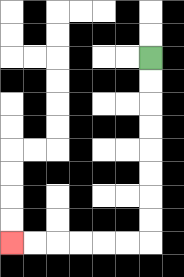{'start': '[6, 2]', 'end': '[0, 10]', 'path_directions': 'D,D,D,D,D,D,D,D,L,L,L,L,L,L', 'path_coordinates': '[[6, 2], [6, 3], [6, 4], [6, 5], [6, 6], [6, 7], [6, 8], [6, 9], [6, 10], [5, 10], [4, 10], [3, 10], [2, 10], [1, 10], [0, 10]]'}